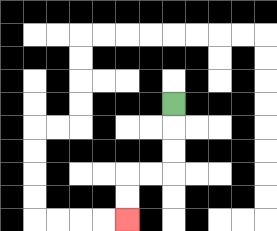{'start': '[7, 4]', 'end': '[5, 9]', 'path_directions': 'D,D,D,L,L,D,D', 'path_coordinates': '[[7, 4], [7, 5], [7, 6], [7, 7], [6, 7], [5, 7], [5, 8], [5, 9]]'}